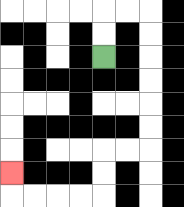{'start': '[4, 2]', 'end': '[0, 7]', 'path_directions': 'U,U,R,R,D,D,D,D,D,D,L,L,D,D,L,L,L,L,U', 'path_coordinates': '[[4, 2], [4, 1], [4, 0], [5, 0], [6, 0], [6, 1], [6, 2], [6, 3], [6, 4], [6, 5], [6, 6], [5, 6], [4, 6], [4, 7], [4, 8], [3, 8], [2, 8], [1, 8], [0, 8], [0, 7]]'}